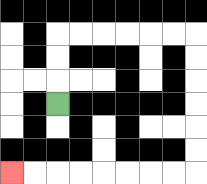{'start': '[2, 4]', 'end': '[0, 7]', 'path_directions': 'U,U,U,R,R,R,R,R,R,D,D,D,D,D,D,L,L,L,L,L,L,L,L', 'path_coordinates': '[[2, 4], [2, 3], [2, 2], [2, 1], [3, 1], [4, 1], [5, 1], [6, 1], [7, 1], [8, 1], [8, 2], [8, 3], [8, 4], [8, 5], [8, 6], [8, 7], [7, 7], [6, 7], [5, 7], [4, 7], [3, 7], [2, 7], [1, 7], [0, 7]]'}